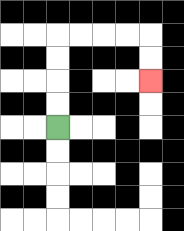{'start': '[2, 5]', 'end': '[6, 3]', 'path_directions': 'U,U,U,U,R,R,R,R,D,D', 'path_coordinates': '[[2, 5], [2, 4], [2, 3], [2, 2], [2, 1], [3, 1], [4, 1], [5, 1], [6, 1], [6, 2], [6, 3]]'}